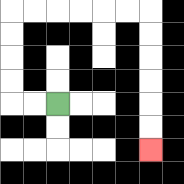{'start': '[2, 4]', 'end': '[6, 6]', 'path_directions': 'L,L,U,U,U,U,R,R,R,R,R,R,D,D,D,D,D,D', 'path_coordinates': '[[2, 4], [1, 4], [0, 4], [0, 3], [0, 2], [0, 1], [0, 0], [1, 0], [2, 0], [3, 0], [4, 0], [5, 0], [6, 0], [6, 1], [6, 2], [6, 3], [6, 4], [6, 5], [6, 6]]'}